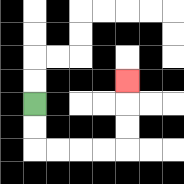{'start': '[1, 4]', 'end': '[5, 3]', 'path_directions': 'D,D,R,R,R,R,U,U,U', 'path_coordinates': '[[1, 4], [1, 5], [1, 6], [2, 6], [3, 6], [4, 6], [5, 6], [5, 5], [5, 4], [5, 3]]'}